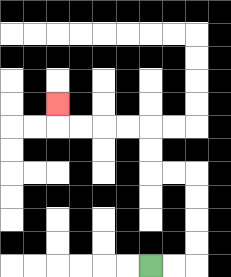{'start': '[6, 11]', 'end': '[2, 4]', 'path_directions': 'R,R,U,U,U,U,L,L,U,U,L,L,L,L,U', 'path_coordinates': '[[6, 11], [7, 11], [8, 11], [8, 10], [8, 9], [8, 8], [8, 7], [7, 7], [6, 7], [6, 6], [6, 5], [5, 5], [4, 5], [3, 5], [2, 5], [2, 4]]'}